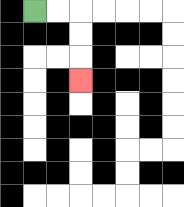{'start': '[1, 0]', 'end': '[3, 3]', 'path_directions': 'R,R,D,D,D', 'path_coordinates': '[[1, 0], [2, 0], [3, 0], [3, 1], [3, 2], [3, 3]]'}